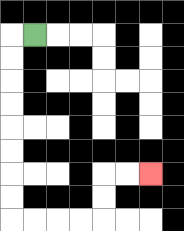{'start': '[1, 1]', 'end': '[6, 7]', 'path_directions': 'L,D,D,D,D,D,D,D,D,R,R,R,R,U,U,R,R', 'path_coordinates': '[[1, 1], [0, 1], [0, 2], [0, 3], [0, 4], [0, 5], [0, 6], [0, 7], [0, 8], [0, 9], [1, 9], [2, 9], [3, 9], [4, 9], [4, 8], [4, 7], [5, 7], [6, 7]]'}